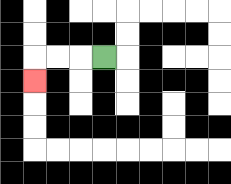{'start': '[4, 2]', 'end': '[1, 3]', 'path_directions': 'L,L,L,D', 'path_coordinates': '[[4, 2], [3, 2], [2, 2], [1, 2], [1, 3]]'}